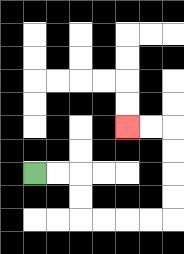{'start': '[1, 7]', 'end': '[5, 5]', 'path_directions': 'R,R,D,D,R,R,R,R,U,U,U,U,L,L', 'path_coordinates': '[[1, 7], [2, 7], [3, 7], [3, 8], [3, 9], [4, 9], [5, 9], [6, 9], [7, 9], [7, 8], [7, 7], [7, 6], [7, 5], [6, 5], [5, 5]]'}